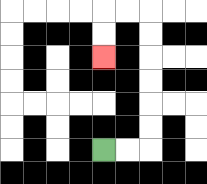{'start': '[4, 6]', 'end': '[4, 2]', 'path_directions': 'R,R,U,U,U,U,U,U,L,L,D,D', 'path_coordinates': '[[4, 6], [5, 6], [6, 6], [6, 5], [6, 4], [6, 3], [6, 2], [6, 1], [6, 0], [5, 0], [4, 0], [4, 1], [4, 2]]'}